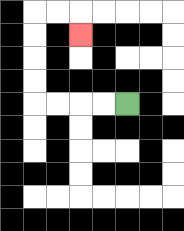{'start': '[5, 4]', 'end': '[3, 1]', 'path_directions': 'L,L,L,L,U,U,U,U,R,R,D', 'path_coordinates': '[[5, 4], [4, 4], [3, 4], [2, 4], [1, 4], [1, 3], [1, 2], [1, 1], [1, 0], [2, 0], [3, 0], [3, 1]]'}